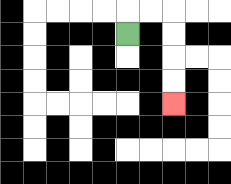{'start': '[5, 1]', 'end': '[7, 4]', 'path_directions': 'U,R,R,D,D,D,D', 'path_coordinates': '[[5, 1], [5, 0], [6, 0], [7, 0], [7, 1], [7, 2], [7, 3], [7, 4]]'}